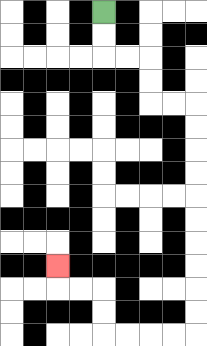{'start': '[4, 0]', 'end': '[2, 11]', 'path_directions': 'D,D,R,R,D,D,R,R,D,D,D,D,D,D,D,D,D,D,L,L,L,L,U,U,L,L,U', 'path_coordinates': '[[4, 0], [4, 1], [4, 2], [5, 2], [6, 2], [6, 3], [6, 4], [7, 4], [8, 4], [8, 5], [8, 6], [8, 7], [8, 8], [8, 9], [8, 10], [8, 11], [8, 12], [8, 13], [8, 14], [7, 14], [6, 14], [5, 14], [4, 14], [4, 13], [4, 12], [3, 12], [2, 12], [2, 11]]'}